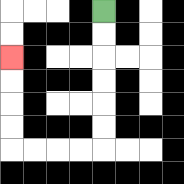{'start': '[4, 0]', 'end': '[0, 2]', 'path_directions': 'D,D,D,D,D,D,L,L,L,L,U,U,U,U', 'path_coordinates': '[[4, 0], [4, 1], [4, 2], [4, 3], [4, 4], [4, 5], [4, 6], [3, 6], [2, 6], [1, 6], [0, 6], [0, 5], [0, 4], [0, 3], [0, 2]]'}